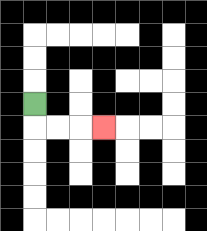{'start': '[1, 4]', 'end': '[4, 5]', 'path_directions': 'D,R,R,R', 'path_coordinates': '[[1, 4], [1, 5], [2, 5], [3, 5], [4, 5]]'}